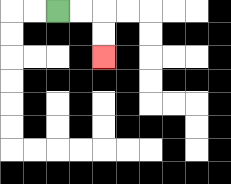{'start': '[2, 0]', 'end': '[4, 2]', 'path_directions': 'R,R,D,D', 'path_coordinates': '[[2, 0], [3, 0], [4, 0], [4, 1], [4, 2]]'}